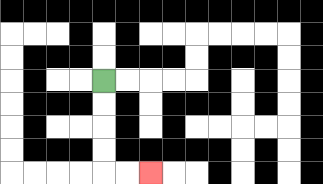{'start': '[4, 3]', 'end': '[6, 7]', 'path_directions': 'D,D,D,D,R,R', 'path_coordinates': '[[4, 3], [4, 4], [4, 5], [4, 6], [4, 7], [5, 7], [6, 7]]'}